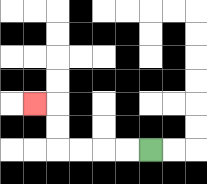{'start': '[6, 6]', 'end': '[1, 4]', 'path_directions': 'L,L,L,L,U,U,L', 'path_coordinates': '[[6, 6], [5, 6], [4, 6], [3, 6], [2, 6], [2, 5], [2, 4], [1, 4]]'}